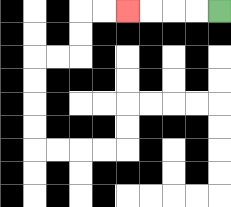{'start': '[9, 0]', 'end': '[5, 0]', 'path_directions': 'L,L,L,L', 'path_coordinates': '[[9, 0], [8, 0], [7, 0], [6, 0], [5, 0]]'}